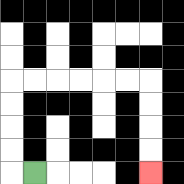{'start': '[1, 7]', 'end': '[6, 7]', 'path_directions': 'L,U,U,U,U,R,R,R,R,R,R,D,D,D,D', 'path_coordinates': '[[1, 7], [0, 7], [0, 6], [0, 5], [0, 4], [0, 3], [1, 3], [2, 3], [3, 3], [4, 3], [5, 3], [6, 3], [6, 4], [6, 5], [6, 6], [6, 7]]'}